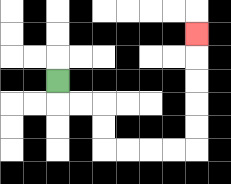{'start': '[2, 3]', 'end': '[8, 1]', 'path_directions': 'D,R,R,D,D,R,R,R,R,U,U,U,U,U', 'path_coordinates': '[[2, 3], [2, 4], [3, 4], [4, 4], [4, 5], [4, 6], [5, 6], [6, 6], [7, 6], [8, 6], [8, 5], [8, 4], [8, 3], [8, 2], [8, 1]]'}